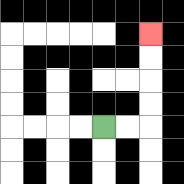{'start': '[4, 5]', 'end': '[6, 1]', 'path_directions': 'R,R,U,U,U,U', 'path_coordinates': '[[4, 5], [5, 5], [6, 5], [6, 4], [6, 3], [6, 2], [6, 1]]'}